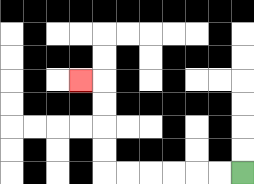{'start': '[10, 7]', 'end': '[3, 3]', 'path_directions': 'L,L,L,L,L,L,U,U,U,U,L', 'path_coordinates': '[[10, 7], [9, 7], [8, 7], [7, 7], [6, 7], [5, 7], [4, 7], [4, 6], [4, 5], [4, 4], [4, 3], [3, 3]]'}